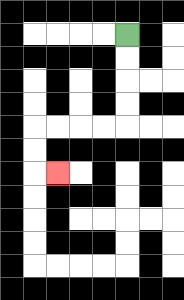{'start': '[5, 1]', 'end': '[2, 7]', 'path_directions': 'D,D,D,D,L,L,L,L,D,D,R', 'path_coordinates': '[[5, 1], [5, 2], [5, 3], [5, 4], [5, 5], [4, 5], [3, 5], [2, 5], [1, 5], [1, 6], [1, 7], [2, 7]]'}